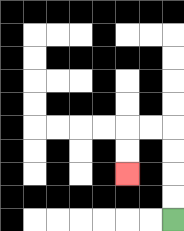{'start': '[7, 9]', 'end': '[5, 7]', 'path_directions': 'U,U,U,U,L,L,D,D', 'path_coordinates': '[[7, 9], [7, 8], [7, 7], [7, 6], [7, 5], [6, 5], [5, 5], [5, 6], [5, 7]]'}